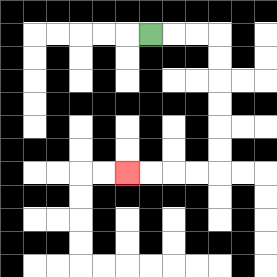{'start': '[6, 1]', 'end': '[5, 7]', 'path_directions': 'R,R,R,D,D,D,D,D,D,L,L,L,L', 'path_coordinates': '[[6, 1], [7, 1], [8, 1], [9, 1], [9, 2], [9, 3], [9, 4], [9, 5], [9, 6], [9, 7], [8, 7], [7, 7], [6, 7], [5, 7]]'}